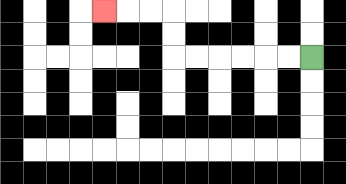{'start': '[13, 2]', 'end': '[4, 0]', 'path_directions': 'L,L,L,L,L,L,U,U,L,L,L', 'path_coordinates': '[[13, 2], [12, 2], [11, 2], [10, 2], [9, 2], [8, 2], [7, 2], [7, 1], [7, 0], [6, 0], [5, 0], [4, 0]]'}